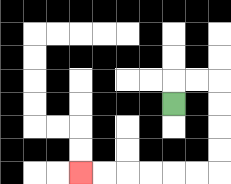{'start': '[7, 4]', 'end': '[3, 7]', 'path_directions': 'U,R,R,D,D,D,D,L,L,L,L,L,L', 'path_coordinates': '[[7, 4], [7, 3], [8, 3], [9, 3], [9, 4], [9, 5], [9, 6], [9, 7], [8, 7], [7, 7], [6, 7], [5, 7], [4, 7], [3, 7]]'}